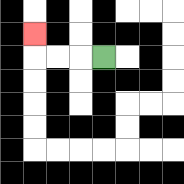{'start': '[4, 2]', 'end': '[1, 1]', 'path_directions': 'L,L,L,U', 'path_coordinates': '[[4, 2], [3, 2], [2, 2], [1, 2], [1, 1]]'}